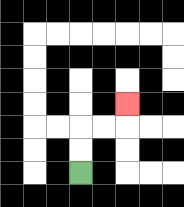{'start': '[3, 7]', 'end': '[5, 4]', 'path_directions': 'U,U,R,R,U', 'path_coordinates': '[[3, 7], [3, 6], [3, 5], [4, 5], [5, 5], [5, 4]]'}